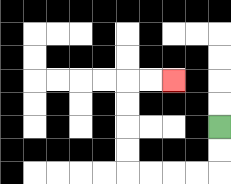{'start': '[9, 5]', 'end': '[7, 3]', 'path_directions': 'D,D,L,L,L,L,U,U,U,U,R,R', 'path_coordinates': '[[9, 5], [9, 6], [9, 7], [8, 7], [7, 7], [6, 7], [5, 7], [5, 6], [5, 5], [5, 4], [5, 3], [6, 3], [7, 3]]'}